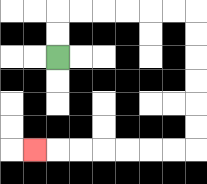{'start': '[2, 2]', 'end': '[1, 6]', 'path_directions': 'U,U,R,R,R,R,R,R,D,D,D,D,D,D,L,L,L,L,L,L,L', 'path_coordinates': '[[2, 2], [2, 1], [2, 0], [3, 0], [4, 0], [5, 0], [6, 0], [7, 0], [8, 0], [8, 1], [8, 2], [8, 3], [8, 4], [8, 5], [8, 6], [7, 6], [6, 6], [5, 6], [4, 6], [3, 6], [2, 6], [1, 6]]'}